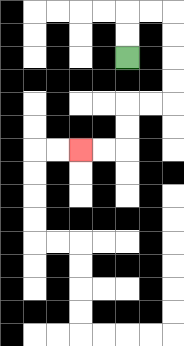{'start': '[5, 2]', 'end': '[3, 6]', 'path_directions': 'U,U,R,R,D,D,D,D,L,L,D,D,L,L', 'path_coordinates': '[[5, 2], [5, 1], [5, 0], [6, 0], [7, 0], [7, 1], [7, 2], [7, 3], [7, 4], [6, 4], [5, 4], [5, 5], [5, 6], [4, 6], [3, 6]]'}